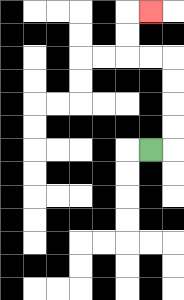{'start': '[6, 6]', 'end': '[6, 0]', 'path_directions': 'R,U,U,U,U,L,L,U,U,R', 'path_coordinates': '[[6, 6], [7, 6], [7, 5], [7, 4], [7, 3], [7, 2], [6, 2], [5, 2], [5, 1], [5, 0], [6, 0]]'}